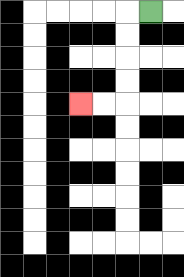{'start': '[6, 0]', 'end': '[3, 4]', 'path_directions': 'L,D,D,D,D,L,L', 'path_coordinates': '[[6, 0], [5, 0], [5, 1], [5, 2], [5, 3], [5, 4], [4, 4], [3, 4]]'}